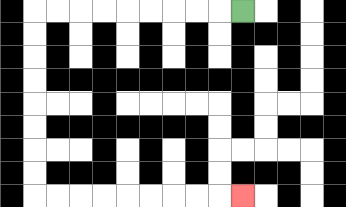{'start': '[10, 0]', 'end': '[10, 8]', 'path_directions': 'L,L,L,L,L,L,L,L,L,D,D,D,D,D,D,D,D,R,R,R,R,R,R,R,R,R', 'path_coordinates': '[[10, 0], [9, 0], [8, 0], [7, 0], [6, 0], [5, 0], [4, 0], [3, 0], [2, 0], [1, 0], [1, 1], [1, 2], [1, 3], [1, 4], [1, 5], [1, 6], [1, 7], [1, 8], [2, 8], [3, 8], [4, 8], [5, 8], [6, 8], [7, 8], [8, 8], [9, 8], [10, 8]]'}